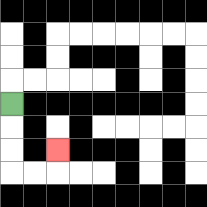{'start': '[0, 4]', 'end': '[2, 6]', 'path_directions': 'D,D,D,R,R,U', 'path_coordinates': '[[0, 4], [0, 5], [0, 6], [0, 7], [1, 7], [2, 7], [2, 6]]'}